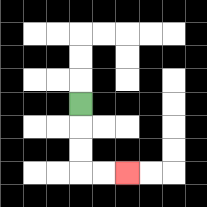{'start': '[3, 4]', 'end': '[5, 7]', 'path_directions': 'D,D,D,R,R', 'path_coordinates': '[[3, 4], [3, 5], [3, 6], [3, 7], [4, 7], [5, 7]]'}